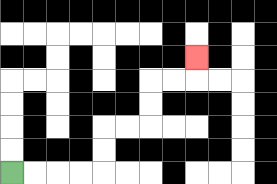{'start': '[0, 7]', 'end': '[8, 2]', 'path_directions': 'R,R,R,R,U,U,R,R,U,U,R,R,U', 'path_coordinates': '[[0, 7], [1, 7], [2, 7], [3, 7], [4, 7], [4, 6], [4, 5], [5, 5], [6, 5], [6, 4], [6, 3], [7, 3], [8, 3], [8, 2]]'}